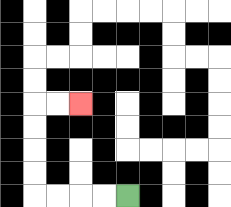{'start': '[5, 8]', 'end': '[3, 4]', 'path_directions': 'L,L,L,L,U,U,U,U,R,R', 'path_coordinates': '[[5, 8], [4, 8], [3, 8], [2, 8], [1, 8], [1, 7], [1, 6], [1, 5], [1, 4], [2, 4], [3, 4]]'}